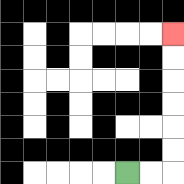{'start': '[5, 7]', 'end': '[7, 1]', 'path_directions': 'R,R,U,U,U,U,U,U', 'path_coordinates': '[[5, 7], [6, 7], [7, 7], [7, 6], [7, 5], [7, 4], [7, 3], [7, 2], [7, 1]]'}